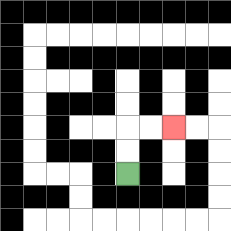{'start': '[5, 7]', 'end': '[7, 5]', 'path_directions': 'U,U,R,R', 'path_coordinates': '[[5, 7], [5, 6], [5, 5], [6, 5], [7, 5]]'}